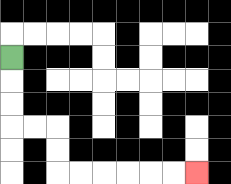{'start': '[0, 2]', 'end': '[8, 7]', 'path_directions': 'D,D,D,R,R,D,D,R,R,R,R,R,R', 'path_coordinates': '[[0, 2], [0, 3], [0, 4], [0, 5], [1, 5], [2, 5], [2, 6], [2, 7], [3, 7], [4, 7], [5, 7], [6, 7], [7, 7], [8, 7]]'}